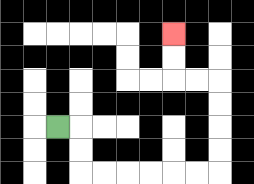{'start': '[2, 5]', 'end': '[7, 1]', 'path_directions': 'R,D,D,R,R,R,R,R,R,U,U,U,U,L,L,U,U', 'path_coordinates': '[[2, 5], [3, 5], [3, 6], [3, 7], [4, 7], [5, 7], [6, 7], [7, 7], [8, 7], [9, 7], [9, 6], [9, 5], [9, 4], [9, 3], [8, 3], [7, 3], [7, 2], [7, 1]]'}